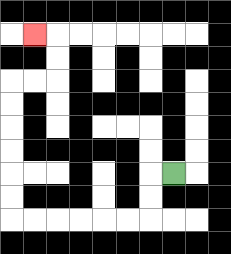{'start': '[7, 7]', 'end': '[1, 1]', 'path_directions': 'L,D,D,L,L,L,L,L,L,U,U,U,U,U,U,R,R,U,U,L', 'path_coordinates': '[[7, 7], [6, 7], [6, 8], [6, 9], [5, 9], [4, 9], [3, 9], [2, 9], [1, 9], [0, 9], [0, 8], [0, 7], [0, 6], [0, 5], [0, 4], [0, 3], [1, 3], [2, 3], [2, 2], [2, 1], [1, 1]]'}